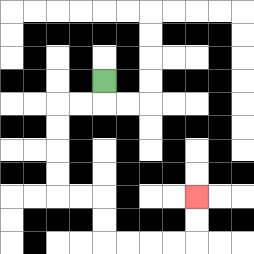{'start': '[4, 3]', 'end': '[8, 8]', 'path_directions': 'D,L,L,D,D,D,D,R,R,D,D,R,R,R,R,U,U', 'path_coordinates': '[[4, 3], [4, 4], [3, 4], [2, 4], [2, 5], [2, 6], [2, 7], [2, 8], [3, 8], [4, 8], [4, 9], [4, 10], [5, 10], [6, 10], [7, 10], [8, 10], [8, 9], [8, 8]]'}